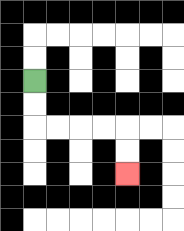{'start': '[1, 3]', 'end': '[5, 7]', 'path_directions': 'D,D,R,R,R,R,D,D', 'path_coordinates': '[[1, 3], [1, 4], [1, 5], [2, 5], [3, 5], [4, 5], [5, 5], [5, 6], [5, 7]]'}